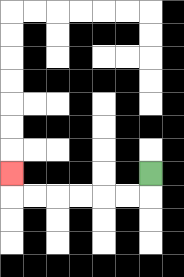{'start': '[6, 7]', 'end': '[0, 7]', 'path_directions': 'D,L,L,L,L,L,L,U', 'path_coordinates': '[[6, 7], [6, 8], [5, 8], [4, 8], [3, 8], [2, 8], [1, 8], [0, 8], [0, 7]]'}